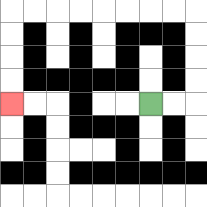{'start': '[6, 4]', 'end': '[0, 4]', 'path_directions': 'R,R,U,U,U,U,L,L,L,L,L,L,L,L,D,D,D,D', 'path_coordinates': '[[6, 4], [7, 4], [8, 4], [8, 3], [8, 2], [8, 1], [8, 0], [7, 0], [6, 0], [5, 0], [4, 0], [3, 0], [2, 0], [1, 0], [0, 0], [0, 1], [0, 2], [0, 3], [0, 4]]'}